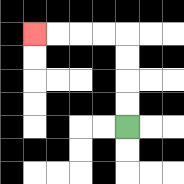{'start': '[5, 5]', 'end': '[1, 1]', 'path_directions': 'U,U,U,U,L,L,L,L', 'path_coordinates': '[[5, 5], [5, 4], [5, 3], [5, 2], [5, 1], [4, 1], [3, 1], [2, 1], [1, 1]]'}